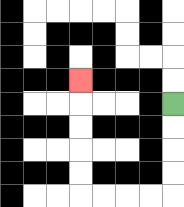{'start': '[7, 4]', 'end': '[3, 3]', 'path_directions': 'D,D,D,D,L,L,L,L,U,U,U,U,U', 'path_coordinates': '[[7, 4], [7, 5], [7, 6], [7, 7], [7, 8], [6, 8], [5, 8], [4, 8], [3, 8], [3, 7], [3, 6], [3, 5], [3, 4], [3, 3]]'}